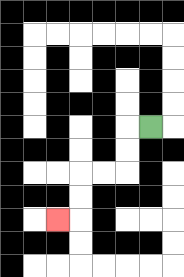{'start': '[6, 5]', 'end': '[2, 9]', 'path_directions': 'L,D,D,L,L,D,D,L', 'path_coordinates': '[[6, 5], [5, 5], [5, 6], [5, 7], [4, 7], [3, 7], [3, 8], [3, 9], [2, 9]]'}